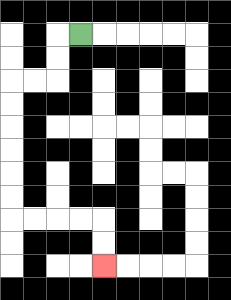{'start': '[3, 1]', 'end': '[4, 11]', 'path_directions': 'L,D,D,L,L,D,D,D,D,D,D,R,R,R,R,D,D', 'path_coordinates': '[[3, 1], [2, 1], [2, 2], [2, 3], [1, 3], [0, 3], [0, 4], [0, 5], [0, 6], [0, 7], [0, 8], [0, 9], [1, 9], [2, 9], [3, 9], [4, 9], [4, 10], [4, 11]]'}